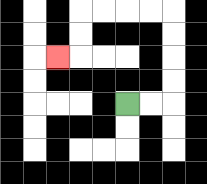{'start': '[5, 4]', 'end': '[2, 2]', 'path_directions': 'R,R,U,U,U,U,L,L,L,L,D,D,L', 'path_coordinates': '[[5, 4], [6, 4], [7, 4], [7, 3], [7, 2], [7, 1], [7, 0], [6, 0], [5, 0], [4, 0], [3, 0], [3, 1], [3, 2], [2, 2]]'}